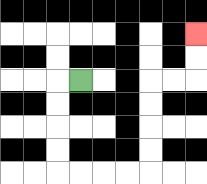{'start': '[3, 3]', 'end': '[8, 1]', 'path_directions': 'L,D,D,D,D,R,R,R,R,U,U,U,U,R,R,U,U', 'path_coordinates': '[[3, 3], [2, 3], [2, 4], [2, 5], [2, 6], [2, 7], [3, 7], [4, 7], [5, 7], [6, 7], [6, 6], [6, 5], [6, 4], [6, 3], [7, 3], [8, 3], [8, 2], [8, 1]]'}